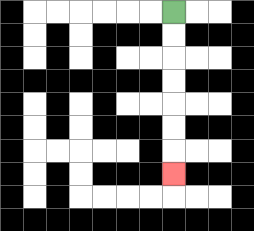{'start': '[7, 0]', 'end': '[7, 7]', 'path_directions': 'D,D,D,D,D,D,D', 'path_coordinates': '[[7, 0], [7, 1], [7, 2], [7, 3], [7, 4], [7, 5], [7, 6], [7, 7]]'}